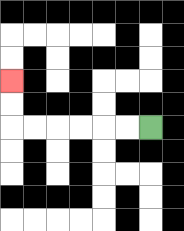{'start': '[6, 5]', 'end': '[0, 3]', 'path_directions': 'L,L,L,L,L,L,U,U', 'path_coordinates': '[[6, 5], [5, 5], [4, 5], [3, 5], [2, 5], [1, 5], [0, 5], [0, 4], [0, 3]]'}